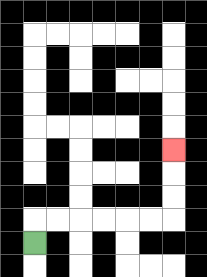{'start': '[1, 10]', 'end': '[7, 6]', 'path_directions': 'U,R,R,R,R,R,R,U,U,U', 'path_coordinates': '[[1, 10], [1, 9], [2, 9], [3, 9], [4, 9], [5, 9], [6, 9], [7, 9], [7, 8], [7, 7], [7, 6]]'}